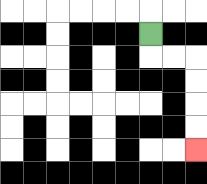{'start': '[6, 1]', 'end': '[8, 6]', 'path_directions': 'D,R,R,D,D,D,D', 'path_coordinates': '[[6, 1], [6, 2], [7, 2], [8, 2], [8, 3], [8, 4], [8, 5], [8, 6]]'}